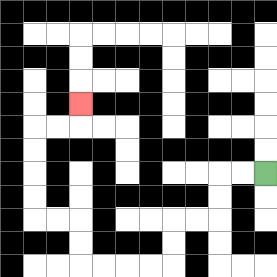{'start': '[11, 7]', 'end': '[3, 4]', 'path_directions': 'L,L,D,D,L,L,D,D,L,L,L,L,U,U,L,L,U,U,U,U,R,R,U', 'path_coordinates': '[[11, 7], [10, 7], [9, 7], [9, 8], [9, 9], [8, 9], [7, 9], [7, 10], [7, 11], [6, 11], [5, 11], [4, 11], [3, 11], [3, 10], [3, 9], [2, 9], [1, 9], [1, 8], [1, 7], [1, 6], [1, 5], [2, 5], [3, 5], [3, 4]]'}